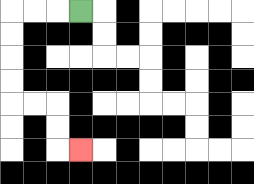{'start': '[3, 0]', 'end': '[3, 6]', 'path_directions': 'L,L,L,D,D,D,D,R,R,D,D,R', 'path_coordinates': '[[3, 0], [2, 0], [1, 0], [0, 0], [0, 1], [0, 2], [0, 3], [0, 4], [1, 4], [2, 4], [2, 5], [2, 6], [3, 6]]'}